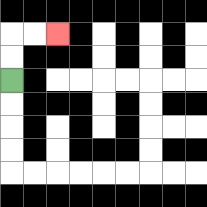{'start': '[0, 3]', 'end': '[2, 1]', 'path_directions': 'U,U,R,R', 'path_coordinates': '[[0, 3], [0, 2], [0, 1], [1, 1], [2, 1]]'}